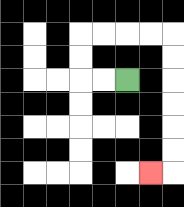{'start': '[5, 3]', 'end': '[6, 7]', 'path_directions': 'L,L,U,U,R,R,R,R,D,D,D,D,D,D,L', 'path_coordinates': '[[5, 3], [4, 3], [3, 3], [3, 2], [3, 1], [4, 1], [5, 1], [6, 1], [7, 1], [7, 2], [7, 3], [7, 4], [7, 5], [7, 6], [7, 7], [6, 7]]'}